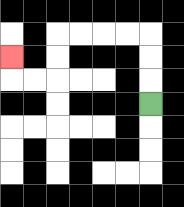{'start': '[6, 4]', 'end': '[0, 2]', 'path_directions': 'U,U,U,L,L,L,L,D,D,L,L,U', 'path_coordinates': '[[6, 4], [6, 3], [6, 2], [6, 1], [5, 1], [4, 1], [3, 1], [2, 1], [2, 2], [2, 3], [1, 3], [0, 3], [0, 2]]'}